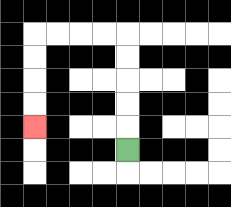{'start': '[5, 6]', 'end': '[1, 5]', 'path_directions': 'U,U,U,U,U,L,L,L,L,D,D,D,D', 'path_coordinates': '[[5, 6], [5, 5], [5, 4], [5, 3], [5, 2], [5, 1], [4, 1], [3, 1], [2, 1], [1, 1], [1, 2], [1, 3], [1, 4], [1, 5]]'}